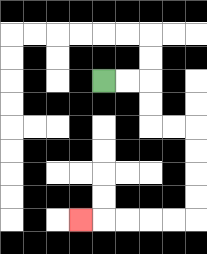{'start': '[4, 3]', 'end': '[3, 9]', 'path_directions': 'R,R,D,D,R,R,D,D,D,D,L,L,L,L,L', 'path_coordinates': '[[4, 3], [5, 3], [6, 3], [6, 4], [6, 5], [7, 5], [8, 5], [8, 6], [8, 7], [8, 8], [8, 9], [7, 9], [6, 9], [5, 9], [4, 9], [3, 9]]'}